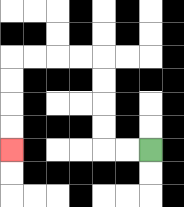{'start': '[6, 6]', 'end': '[0, 6]', 'path_directions': 'L,L,U,U,U,U,L,L,L,L,D,D,D,D', 'path_coordinates': '[[6, 6], [5, 6], [4, 6], [4, 5], [4, 4], [4, 3], [4, 2], [3, 2], [2, 2], [1, 2], [0, 2], [0, 3], [0, 4], [0, 5], [0, 6]]'}